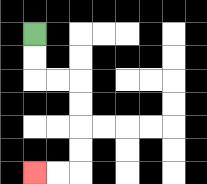{'start': '[1, 1]', 'end': '[1, 7]', 'path_directions': 'D,D,R,R,D,D,D,D,L,L', 'path_coordinates': '[[1, 1], [1, 2], [1, 3], [2, 3], [3, 3], [3, 4], [3, 5], [3, 6], [3, 7], [2, 7], [1, 7]]'}